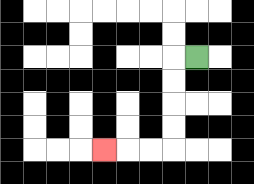{'start': '[8, 2]', 'end': '[4, 6]', 'path_directions': 'L,D,D,D,D,L,L,L', 'path_coordinates': '[[8, 2], [7, 2], [7, 3], [7, 4], [7, 5], [7, 6], [6, 6], [5, 6], [4, 6]]'}